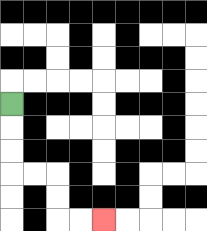{'start': '[0, 4]', 'end': '[4, 9]', 'path_directions': 'D,D,D,R,R,D,D,R,R', 'path_coordinates': '[[0, 4], [0, 5], [0, 6], [0, 7], [1, 7], [2, 7], [2, 8], [2, 9], [3, 9], [4, 9]]'}